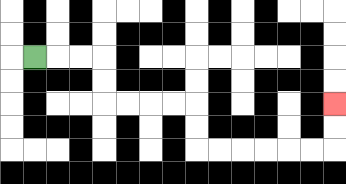{'start': '[1, 2]', 'end': '[14, 4]', 'path_directions': 'R,R,R,D,D,R,R,R,R,D,D,R,R,R,R,R,R,U,U', 'path_coordinates': '[[1, 2], [2, 2], [3, 2], [4, 2], [4, 3], [4, 4], [5, 4], [6, 4], [7, 4], [8, 4], [8, 5], [8, 6], [9, 6], [10, 6], [11, 6], [12, 6], [13, 6], [14, 6], [14, 5], [14, 4]]'}